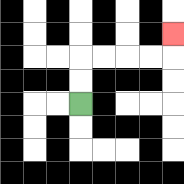{'start': '[3, 4]', 'end': '[7, 1]', 'path_directions': 'U,U,R,R,R,R,U', 'path_coordinates': '[[3, 4], [3, 3], [3, 2], [4, 2], [5, 2], [6, 2], [7, 2], [7, 1]]'}